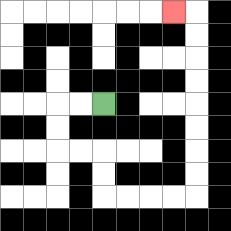{'start': '[4, 4]', 'end': '[7, 0]', 'path_directions': 'L,L,D,D,R,R,D,D,R,R,R,R,U,U,U,U,U,U,U,U,L', 'path_coordinates': '[[4, 4], [3, 4], [2, 4], [2, 5], [2, 6], [3, 6], [4, 6], [4, 7], [4, 8], [5, 8], [6, 8], [7, 8], [8, 8], [8, 7], [8, 6], [8, 5], [8, 4], [8, 3], [8, 2], [8, 1], [8, 0], [7, 0]]'}